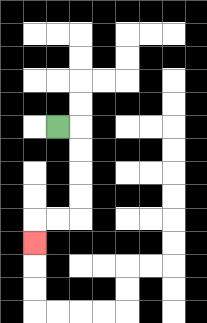{'start': '[2, 5]', 'end': '[1, 10]', 'path_directions': 'R,D,D,D,D,L,L,D', 'path_coordinates': '[[2, 5], [3, 5], [3, 6], [3, 7], [3, 8], [3, 9], [2, 9], [1, 9], [1, 10]]'}